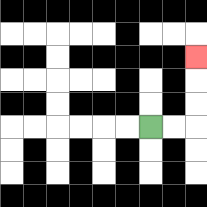{'start': '[6, 5]', 'end': '[8, 2]', 'path_directions': 'R,R,U,U,U', 'path_coordinates': '[[6, 5], [7, 5], [8, 5], [8, 4], [8, 3], [8, 2]]'}